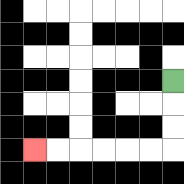{'start': '[7, 3]', 'end': '[1, 6]', 'path_directions': 'D,D,D,L,L,L,L,L,L', 'path_coordinates': '[[7, 3], [7, 4], [7, 5], [7, 6], [6, 6], [5, 6], [4, 6], [3, 6], [2, 6], [1, 6]]'}